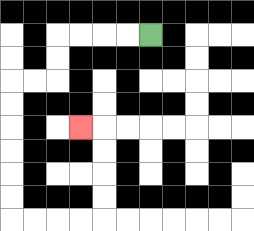{'start': '[6, 1]', 'end': '[3, 5]', 'path_directions': 'L,L,L,L,D,D,L,L,D,D,D,D,D,D,R,R,R,R,U,U,U,U,L', 'path_coordinates': '[[6, 1], [5, 1], [4, 1], [3, 1], [2, 1], [2, 2], [2, 3], [1, 3], [0, 3], [0, 4], [0, 5], [0, 6], [0, 7], [0, 8], [0, 9], [1, 9], [2, 9], [3, 9], [4, 9], [4, 8], [4, 7], [4, 6], [4, 5], [3, 5]]'}